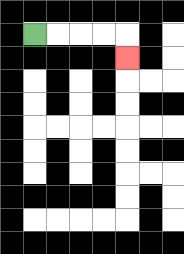{'start': '[1, 1]', 'end': '[5, 2]', 'path_directions': 'R,R,R,R,D', 'path_coordinates': '[[1, 1], [2, 1], [3, 1], [4, 1], [5, 1], [5, 2]]'}